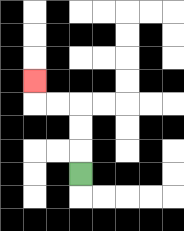{'start': '[3, 7]', 'end': '[1, 3]', 'path_directions': 'U,U,U,L,L,U', 'path_coordinates': '[[3, 7], [3, 6], [3, 5], [3, 4], [2, 4], [1, 4], [1, 3]]'}